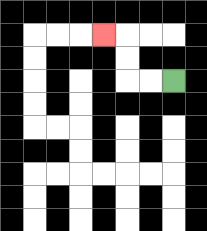{'start': '[7, 3]', 'end': '[4, 1]', 'path_directions': 'L,L,U,U,L', 'path_coordinates': '[[7, 3], [6, 3], [5, 3], [5, 2], [5, 1], [4, 1]]'}